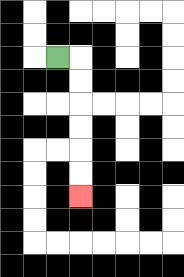{'start': '[2, 2]', 'end': '[3, 8]', 'path_directions': 'R,D,D,D,D,D,D', 'path_coordinates': '[[2, 2], [3, 2], [3, 3], [3, 4], [3, 5], [3, 6], [3, 7], [3, 8]]'}